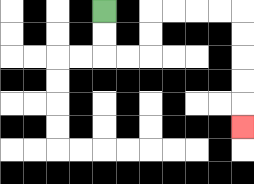{'start': '[4, 0]', 'end': '[10, 5]', 'path_directions': 'D,D,R,R,U,U,R,R,R,R,D,D,D,D,D', 'path_coordinates': '[[4, 0], [4, 1], [4, 2], [5, 2], [6, 2], [6, 1], [6, 0], [7, 0], [8, 0], [9, 0], [10, 0], [10, 1], [10, 2], [10, 3], [10, 4], [10, 5]]'}